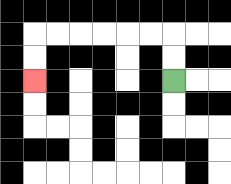{'start': '[7, 3]', 'end': '[1, 3]', 'path_directions': 'U,U,L,L,L,L,L,L,D,D', 'path_coordinates': '[[7, 3], [7, 2], [7, 1], [6, 1], [5, 1], [4, 1], [3, 1], [2, 1], [1, 1], [1, 2], [1, 3]]'}